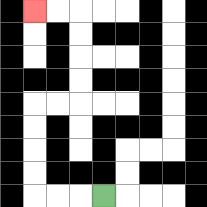{'start': '[4, 8]', 'end': '[1, 0]', 'path_directions': 'L,L,L,U,U,U,U,R,R,U,U,U,U,L,L', 'path_coordinates': '[[4, 8], [3, 8], [2, 8], [1, 8], [1, 7], [1, 6], [1, 5], [1, 4], [2, 4], [3, 4], [3, 3], [3, 2], [3, 1], [3, 0], [2, 0], [1, 0]]'}